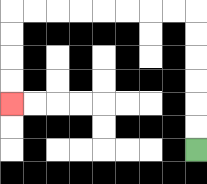{'start': '[8, 6]', 'end': '[0, 4]', 'path_directions': 'U,U,U,U,U,U,L,L,L,L,L,L,L,L,D,D,D,D', 'path_coordinates': '[[8, 6], [8, 5], [8, 4], [8, 3], [8, 2], [8, 1], [8, 0], [7, 0], [6, 0], [5, 0], [4, 0], [3, 0], [2, 0], [1, 0], [0, 0], [0, 1], [0, 2], [0, 3], [0, 4]]'}